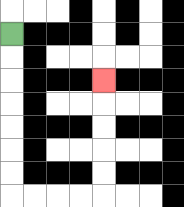{'start': '[0, 1]', 'end': '[4, 3]', 'path_directions': 'D,D,D,D,D,D,D,R,R,R,R,U,U,U,U,U', 'path_coordinates': '[[0, 1], [0, 2], [0, 3], [0, 4], [0, 5], [0, 6], [0, 7], [0, 8], [1, 8], [2, 8], [3, 8], [4, 8], [4, 7], [4, 6], [4, 5], [4, 4], [4, 3]]'}